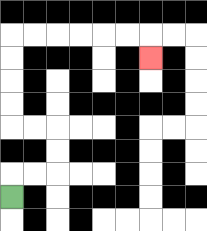{'start': '[0, 8]', 'end': '[6, 2]', 'path_directions': 'U,R,R,U,U,L,L,U,U,U,U,R,R,R,R,R,R,D', 'path_coordinates': '[[0, 8], [0, 7], [1, 7], [2, 7], [2, 6], [2, 5], [1, 5], [0, 5], [0, 4], [0, 3], [0, 2], [0, 1], [1, 1], [2, 1], [3, 1], [4, 1], [5, 1], [6, 1], [6, 2]]'}